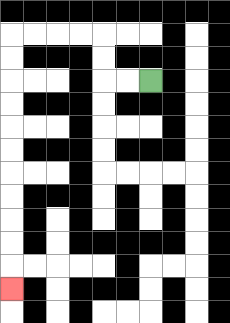{'start': '[6, 3]', 'end': '[0, 12]', 'path_directions': 'L,L,U,U,L,L,L,L,D,D,D,D,D,D,D,D,D,D,D', 'path_coordinates': '[[6, 3], [5, 3], [4, 3], [4, 2], [4, 1], [3, 1], [2, 1], [1, 1], [0, 1], [0, 2], [0, 3], [0, 4], [0, 5], [0, 6], [0, 7], [0, 8], [0, 9], [0, 10], [0, 11], [0, 12]]'}